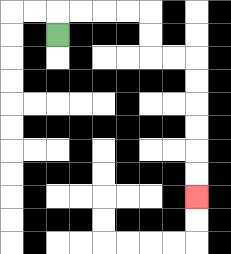{'start': '[2, 1]', 'end': '[8, 8]', 'path_directions': 'U,R,R,R,R,D,D,R,R,D,D,D,D,D,D', 'path_coordinates': '[[2, 1], [2, 0], [3, 0], [4, 0], [5, 0], [6, 0], [6, 1], [6, 2], [7, 2], [8, 2], [8, 3], [8, 4], [8, 5], [8, 6], [8, 7], [8, 8]]'}